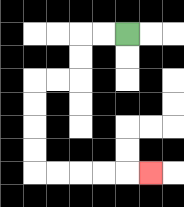{'start': '[5, 1]', 'end': '[6, 7]', 'path_directions': 'L,L,D,D,L,L,D,D,D,D,R,R,R,R,R', 'path_coordinates': '[[5, 1], [4, 1], [3, 1], [3, 2], [3, 3], [2, 3], [1, 3], [1, 4], [1, 5], [1, 6], [1, 7], [2, 7], [3, 7], [4, 7], [5, 7], [6, 7]]'}